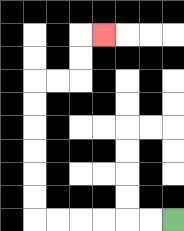{'start': '[7, 9]', 'end': '[4, 1]', 'path_directions': 'L,L,L,L,L,L,U,U,U,U,U,U,R,R,U,U,R', 'path_coordinates': '[[7, 9], [6, 9], [5, 9], [4, 9], [3, 9], [2, 9], [1, 9], [1, 8], [1, 7], [1, 6], [1, 5], [1, 4], [1, 3], [2, 3], [3, 3], [3, 2], [3, 1], [4, 1]]'}